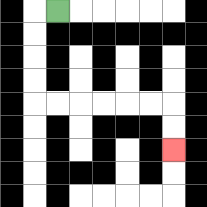{'start': '[2, 0]', 'end': '[7, 6]', 'path_directions': 'L,D,D,D,D,R,R,R,R,R,R,D,D', 'path_coordinates': '[[2, 0], [1, 0], [1, 1], [1, 2], [1, 3], [1, 4], [2, 4], [3, 4], [4, 4], [5, 4], [6, 4], [7, 4], [7, 5], [7, 6]]'}